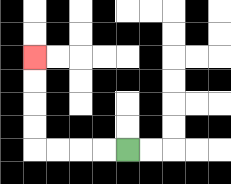{'start': '[5, 6]', 'end': '[1, 2]', 'path_directions': 'L,L,L,L,U,U,U,U', 'path_coordinates': '[[5, 6], [4, 6], [3, 6], [2, 6], [1, 6], [1, 5], [1, 4], [1, 3], [1, 2]]'}